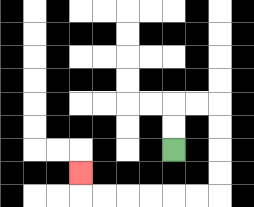{'start': '[7, 6]', 'end': '[3, 7]', 'path_directions': 'U,U,R,R,D,D,D,D,L,L,L,L,L,L,U', 'path_coordinates': '[[7, 6], [7, 5], [7, 4], [8, 4], [9, 4], [9, 5], [9, 6], [9, 7], [9, 8], [8, 8], [7, 8], [6, 8], [5, 8], [4, 8], [3, 8], [3, 7]]'}